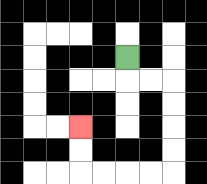{'start': '[5, 2]', 'end': '[3, 5]', 'path_directions': 'D,R,R,D,D,D,D,L,L,L,L,U,U', 'path_coordinates': '[[5, 2], [5, 3], [6, 3], [7, 3], [7, 4], [7, 5], [7, 6], [7, 7], [6, 7], [5, 7], [4, 7], [3, 7], [3, 6], [3, 5]]'}